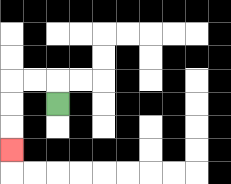{'start': '[2, 4]', 'end': '[0, 6]', 'path_directions': 'U,L,L,D,D,D', 'path_coordinates': '[[2, 4], [2, 3], [1, 3], [0, 3], [0, 4], [0, 5], [0, 6]]'}